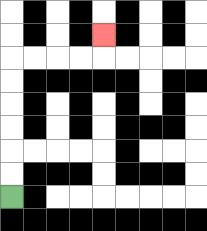{'start': '[0, 8]', 'end': '[4, 1]', 'path_directions': 'U,U,U,U,U,U,R,R,R,R,U', 'path_coordinates': '[[0, 8], [0, 7], [0, 6], [0, 5], [0, 4], [0, 3], [0, 2], [1, 2], [2, 2], [3, 2], [4, 2], [4, 1]]'}